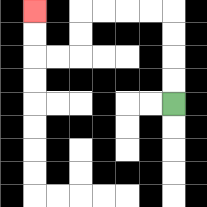{'start': '[7, 4]', 'end': '[1, 0]', 'path_directions': 'U,U,U,U,L,L,L,L,D,D,L,L,U,U', 'path_coordinates': '[[7, 4], [7, 3], [7, 2], [7, 1], [7, 0], [6, 0], [5, 0], [4, 0], [3, 0], [3, 1], [3, 2], [2, 2], [1, 2], [1, 1], [1, 0]]'}